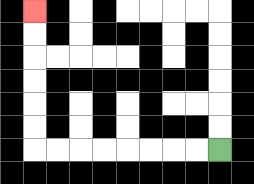{'start': '[9, 6]', 'end': '[1, 0]', 'path_directions': 'L,L,L,L,L,L,L,L,U,U,U,U,U,U', 'path_coordinates': '[[9, 6], [8, 6], [7, 6], [6, 6], [5, 6], [4, 6], [3, 6], [2, 6], [1, 6], [1, 5], [1, 4], [1, 3], [1, 2], [1, 1], [1, 0]]'}